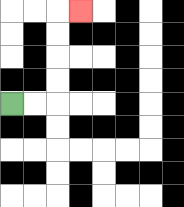{'start': '[0, 4]', 'end': '[3, 0]', 'path_directions': 'R,R,U,U,U,U,R', 'path_coordinates': '[[0, 4], [1, 4], [2, 4], [2, 3], [2, 2], [2, 1], [2, 0], [3, 0]]'}